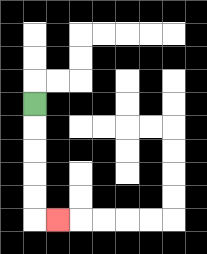{'start': '[1, 4]', 'end': '[2, 9]', 'path_directions': 'D,D,D,D,D,R', 'path_coordinates': '[[1, 4], [1, 5], [1, 6], [1, 7], [1, 8], [1, 9], [2, 9]]'}